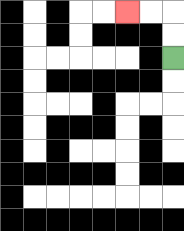{'start': '[7, 2]', 'end': '[5, 0]', 'path_directions': 'U,U,L,L', 'path_coordinates': '[[7, 2], [7, 1], [7, 0], [6, 0], [5, 0]]'}